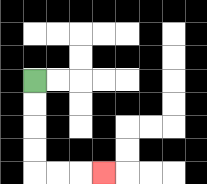{'start': '[1, 3]', 'end': '[4, 7]', 'path_directions': 'D,D,D,D,R,R,R', 'path_coordinates': '[[1, 3], [1, 4], [1, 5], [1, 6], [1, 7], [2, 7], [3, 7], [4, 7]]'}